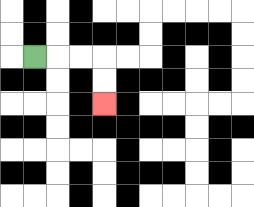{'start': '[1, 2]', 'end': '[4, 4]', 'path_directions': 'R,R,R,D,D', 'path_coordinates': '[[1, 2], [2, 2], [3, 2], [4, 2], [4, 3], [4, 4]]'}